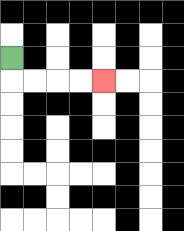{'start': '[0, 2]', 'end': '[4, 3]', 'path_directions': 'D,R,R,R,R', 'path_coordinates': '[[0, 2], [0, 3], [1, 3], [2, 3], [3, 3], [4, 3]]'}